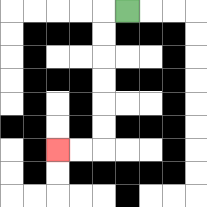{'start': '[5, 0]', 'end': '[2, 6]', 'path_directions': 'L,D,D,D,D,D,D,L,L', 'path_coordinates': '[[5, 0], [4, 0], [4, 1], [4, 2], [4, 3], [4, 4], [4, 5], [4, 6], [3, 6], [2, 6]]'}